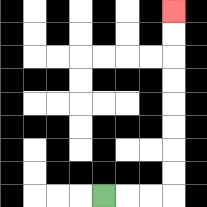{'start': '[4, 8]', 'end': '[7, 0]', 'path_directions': 'R,R,R,U,U,U,U,U,U,U,U', 'path_coordinates': '[[4, 8], [5, 8], [6, 8], [7, 8], [7, 7], [7, 6], [7, 5], [7, 4], [7, 3], [7, 2], [7, 1], [7, 0]]'}